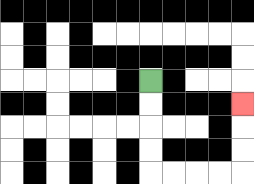{'start': '[6, 3]', 'end': '[10, 4]', 'path_directions': 'D,D,D,D,R,R,R,R,U,U,U', 'path_coordinates': '[[6, 3], [6, 4], [6, 5], [6, 6], [6, 7], [7, 7], [8, 7], [9, 7], [10, 7], [10, 6], [10, 5], [10, 4]]'}